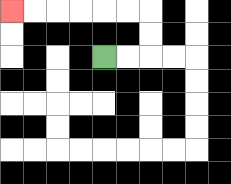{'start': '[4, 2]', 'end': '[0, 0]', 'path_directions': 'R,R,U,U,L,L,L,L,L,L', 'path_coordinates': '[[4, 2], [5, 2], [6, 2], [6, 1], [6, 0], [5, 0], [4, 0], [3, 0], [2, 0], [1, 0], [0, 0]]'}